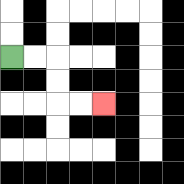{'start': '[0, 2]', 'end': '[4, 4]', 'path_directions': 'R,R,D,D,R,R', 'path_coordinates': '[[0, 2], [1, 2], [2, 2], [2, 3], [2, 4], [3, 4], [4, 4]]'}